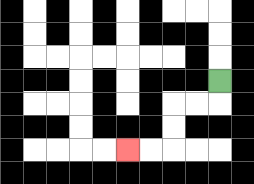{'start': '[9, 3]', 'end': '[5, 6]', 'path_directions': 'D,L,L,D,D,L,L', 'path_coordinates': '[[9, 3], [9, 4], [8, 4], [7, 4], [7, 5], [7, 6], [6, 6], [5, 6]]'}